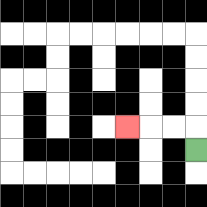{'start': '[8, 6]', 'end': '[5, 5]', 'path_directions': 'U,L,L,L', 'path_coordinates': '[[8, 6], [8, 5], [7, 5], [6, 5], [5, 5]]'}